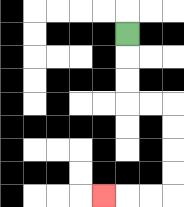{'start': '[5, 1]', 'end': '[4, 8]', 'path_directions': 'D,D,D,R,R,D,D,D,D,L,L,L', 'path_coordinates': '[[5, 1], [5, 2], [5, 3], [5, 4], [6, 4], [7, 4], [7, 5], [7, 6], [7, 7], [7, 8], [6, 8], [5, 8], [4, 8]]'}